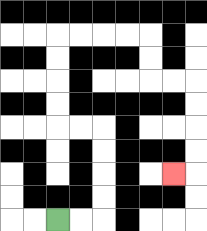{'start': '[2, 9]', 'end': '[7, 7]', 'path_directions': 'R,R,U,U,U,U,L,L,U,U,U,U,R,R,R,R,D,D,R,R,D,D,D,D,L', 'path_coordinates': '[[2, 9], [3, 9], [4, 9], [4, 8], [4, 7], [4, 6], [4, 5], [3, 5], [2, 5], [2, 4], [2, 3], [2, 2], [2, 1], [3, 1], [4, 1], [5, 1], [6, 1], [6, 2], [6, 3], [7, 3], [8, 3], [8, 4], [8, 5], [8, 6], [8, 7], [7, 7]]'}